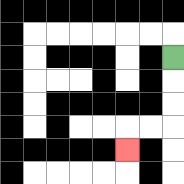{'start': '[7, 2]', 'end': '[5, 6]', 'path_directions': 'D,D,D,L,L,D', 'path_coordinates': '[[7, 2], [7, 3], [7, 4], [7, 5], [6, 5], [5, 5], [5, 6]]'}